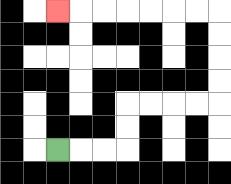{'start': '[2, 6]', 'end': '[2, 0]', 'path_directions': 'R,R,R,U,U,R,R,R,R,U,U,U,U,L,L,L,L,L,L,L', 'path_coordinates': '[[2, 6], [3, 6], [4, 6], [5, 6], [5, 5], [5, 4], [6, 4], [7, 4], [8, 4], [9, 4], [9, 3], [9, 2], [9, 1], [9, 0], [8, 0], [7, 0], [6, 0], [5, 0], [4, 0], [3, 0], [2, 0]]'}